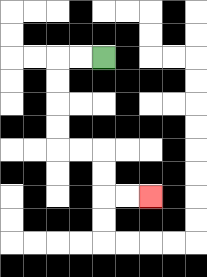{'start': '[4, 2]', 'end': '[6, 8]', 'path_directions': 'L,L,D,D,D,D,R,R,D,D,R,R', 'path_coordinates': '[[4, 2], [3, 2], [2, 2], [2, 3], [2, 4], [2, 5], [2, 6], [3, 6], [4, 6], [4, 7], [4, 8], [5, 8], [6, 8]]'}